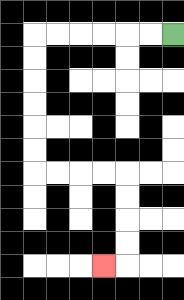{'start': '[7, 1]', 'end': '[4, 11]', 'path_directions': 'L,L,L,L,L,L,D,D,D,D,D,D,R,R,R,R,D,D,D,D,L', 'path_coordinates': '[[7, 1], [6, 1], [5, 1], [4, 1], [3, 1], [2, 1], [1, 1], [1, 2], [1, 3], [1, 4], [1, 5], [1, 6], [1, 7], [2, 7], [3, 7], [4, 7], [5, 7], [5, 8], [5, 9], [5, 10], [5, 11], [4, 11]]'}